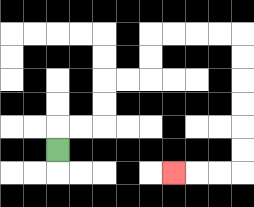{'start': '[2, 6]', 'end': '[7, 7]', 'path_directions': 'U,R,R,U,U,R,R,U,U,R,R,R,R,D,D,D,D,D,D,L,L,L', 'path_coordinates': '[[2, 6], [2, 5], [3, 5], [4, 5], [4, 4], [4, 3], [5, 3], [6, 3], [6, 2], [6, 1], [7, 1], [8, 1], [9, 1], [10, 1], [10, 2], [10, 3], [10, 4], [10, 5], [10, 6], [10, 7], [9, 7], [8, 7], [7, 7]]'}